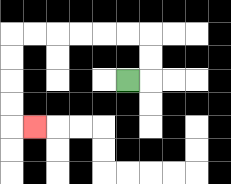{'start': '[5, 3]', 'end': '[1, 5]', 'path_directions': 'R,U,U,L,L,L,L,L,L,D,D,D,D,R', 'path_coordinates': '[[5, 3], [6, 3], [6, 2], [6, 1], [5, 1], [4, 1], [3, 1], [2, 1], [1, 1], [0, 1], [0, 2], [0, 3], [0, 4], [0, 5], [1, 5]]'}